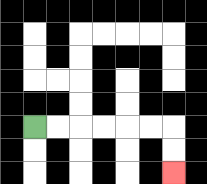{'start': '[1, 5]', 'end': '[7, 7]', 'path_directions': 'R,R,R,R,R,R,D,D', 'path_coordinates': '[[1, 5], [2, 5], [3, 5], [4, 5], [5, 5], [6, 5], [7, 5], [7, 6], [7, 7]]'}